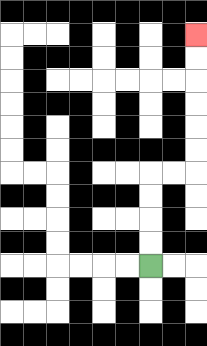{'start': '[6, 11]', 'end': '[8, 1]', 'path_directions': 'U,U,U,U,R,R,U,U,U,U,U,U', 'path_coordinates': '[[6, 11], [6, 10], [6, 9], [6, 8], [6, 7], [7, 7], [8, 7], [8, 6], [8, 5], [8, 4], [8, 3], [8, 2], [8, 1]]'}